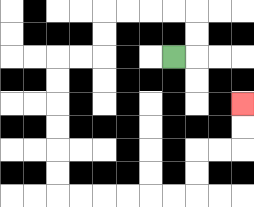{'start': '[7, 2]', 'end': '[10, 4]', 'path_directions': 'R,U,U,L,L,L,L,D,D,L,L,D,D,D,D,D,D,R,R,R,R,R,R,U,U,R,R,U,U', 'path_coordinates': '[[7, 2], [8, 2], [8, 1], [8, 0], [7, 0], [6, 0], [5, 0], [4, 0], [4, 1], [4, 2], [3, 2], [2, 2], [2, 3], [2, 4], [2, 5], [2, 6], [2, 7], [2, 8], [3, 8], [4, 8], [5, 8], [6, 8], [7, 8], [8, 8], [8, 7], [8, 6], [9, 6], [10, 6], [10, 5], [10, 4]]'}